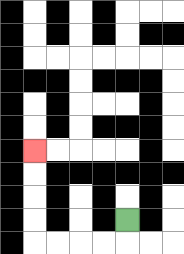{'start': '[5, 9]', 'end': '[1, 6]', 'path_directions': 'D,L,L,L,L,U,U,U,U', 'path_coordinates': '[[5, 9], [5, 10], [4, 10], [3, 10], [2, 10], [1, 10], [1, 9], [1, 8], [1, 7], [1, 6]]'}